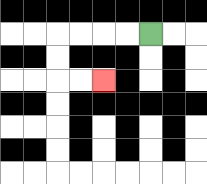{'start': '[6, 1]', 'end': '[4, 3]', 'path_directions': 'L,L,L,L,D,D,R,R', 'path_coordinates': '[[6, 1], [5, 1], [4, 1], [3, 1], [2, 1], [2, 2], [2, 3], [3, 3], [4, 3]]'}